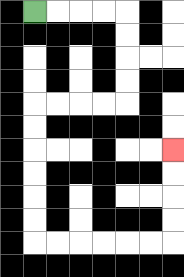{'start': '[1, 0]', 'end': '[7, 6]', 'path_directions': 'R,R,R,R,D,D,D,D,L,L,L,L,D,D,D,D,D,D,R,R,R,R,R,R,U,U,U,U', 'path_coordinates': '[[1, 0], [2, 0], [3, 0], [4, 0], [5, 0], [5, 1], [5, 2], [5, 3], [5, 4], [4, 4], [3, 4], [2, 4], [1, 4], [1, 5], [1, 6], [1, 7], [1, 8], [1, 9], [1, 10], [2, 10], [3, 10], [4, 10], [5, 10], [6, 10], [7, 10], [7, 9], [7, 8], [7, 7], [7, 6]]'}